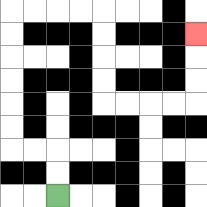{'start': '[2, 8]', 'end': '[8, 1]', 'path_directions': 'U,U,L,L,U,U,U,U,U,U,R,R,R,R,D,D,D,D,R,R,R,R,U,U,U', 'path_coordinates': '[[2, 8], [2, 7], [2, 6], [1, 6], [0, 6], [0, 5], [0, 4], [0, 3], [0, 2], [0, 1], [0, 0], [1, 0], [2, 0], [3, 0], [4, 0], [4, 1], [4, 2], [4, 3], [4, 4], [5, 4], [6, 4], [7, 4], [8, 4], [8, 3], [8, 2], [8, 1]]'}